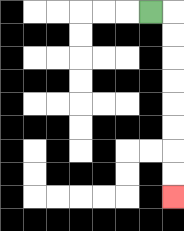{'start': '[6, 0]', 'end': '[7, 8]', 'path_directions': 'R,D,D,D,D,D,D,D,D', 'path_coordinates': '[[6, 0], [7, 0], [7, 1], [7, 2], [7, 3], [7, 4], [7, 5], [7, 6], [7, 7], [7, 8]]'}